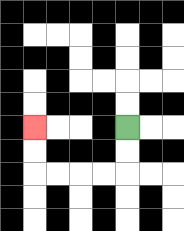{'start': '[5, 5]', 'end': '[1, 5]', 'path_directions': 'D,D,L,L,L,L,U,U', 'path_coordinates': '[[5, 5], [5, 6], [5, 7], [4, 7], [3, 7], [2, 7], [1, 7], [1, 6], [1, 5]]'}